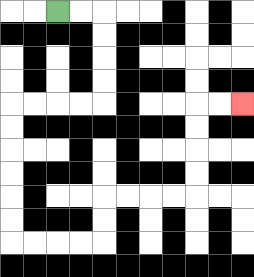{'start': '[2, 0]', 'end': '[10, 4]', 'path_directions': 'R,R,D,D,D,D,L,L,L,L,D,D,D,D,D,D,R,R,R,R,U,U,R,R,R,R,U,U,U,U,R,R', 'path_coordinates': '[[2, 0], [3, 0], [4, 0], [4, 1], [4, 2], [4, 3], [4, 4], [3, 4], [2, 4], [1, 4], [0, 4], [0, 5], [0, 6], [0, 7], [0, 8], [0, 9], [0, 10], [1, 10], [2, 10], [3, 10], [4, 10], [4, 9], [4, 8], [5, 8], [6, 8], [7, 8], [8, 8], [8, 7], [8, 6], [8, 5], [8, 4], [9, 4], [10, 4]]'}